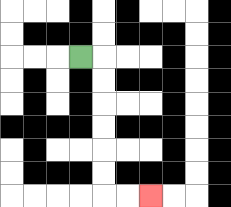{'start': '[3, 2]', 'end': '[6, 8]', 'path_directions': 'R,D,D,D,D,D,D,R,R', 'path_coordinates': '[[3, 2], [4, 2], [4, 3], [4, 4], [4, 5], [4, 6], [4, 7], [4, 8], [5, 8], [6, 8]]'}